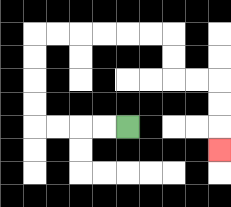{'start': '[5, 5]', 'end': '[9, 6]', 'path_directions': 'L,L,L,L,U,U,U,U,R,R,R,R,R,R,D,D,R,R,D,D,D', 'path_coordinates': '[[5, 5], [4, 5], [3, 5], [2, 5], [1, 5], [1, 4], [1, 3], [1, 2], [1, 1], [2, 1], [3, 1], [4, 1], [5, 1], [6, 1], [7, 1], [7, 2], [7, 3], [8, 3], [9, 3], [9, 4], [9, 5], [9, 6]]'}